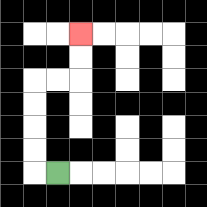{'start': '[2, 7]', 'end': '[3, 1]', 'path_directions': 'L,U,U,U,U,R,R,U,U', 'path_coordinates': '[[2, 7], [1, 7], [1, 6], [1, 5], [1, 4], [1, 3], [2, 3], [3, 3], [3, 2], [3, 1]]'}